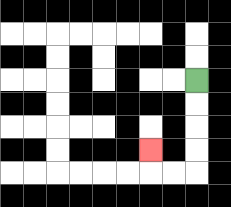{'start': '[8, 3]', 'end': '[6, 6]', 'path_directions': 'D,D,D,D,L,L,U', 'path_coordinates': '[[8, 3], [8, 4], [8, 5], [8, 6], [8, 7], [7, 7], [6, 7], [6, 6]]'}